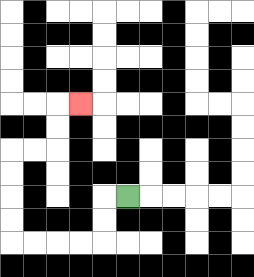{'start': '[5, 8]', 'end': '[3, 4]', 'path_directions': 'L,D,D,L,L,L,L,U,U,U,U,R,R,U,U,R', 'path_coordinates': '[[5, 8], [4, 8], [4, 9], [4, 10], [3, 10], [2, 10], [1, 10], [0, 10], [0, 9], [0, 8], [0, 7], [0, 6], [1, 6], [2, 6], [2, 5], [2, 4], [3, 4]]'}